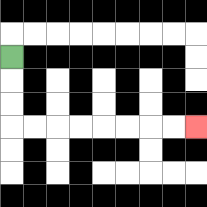{'start': '[0, 2]', 'end': '[8, 5]', 'path_directions': 'D,D,D,R,R,R,R,R,R,R,R', 'path_coordinates': '[[0, 2], [0, 3], [0, 4], [0, 5], [1, 5], [2, 5], [3, 5], [4, 5], [5, 5], [6, 5], [7, 5], [8, 5]]'}